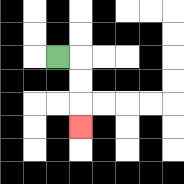{'start': '[2, 2]', 'end': '[3, 5]', 'path_directions': 'R,D,D,D', 'path_coordinates': '[[2, 2], [3, 2], [3, 3], [3, 4], [3, 5]]'}